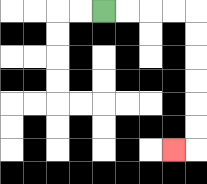{'start': '[4, 0]', 'end': '[7, 6]', 'path_directions': 'R,R,R,R,D,D,D,D,D,D,L', 'path_coordinates': '[[4, 0], [5, 0], [6, 0], [7, 0], [8, 0], [8, 1], [8, 2], [8, 3], [8, 4], [8, 5], [8, 6], [7, 6]]'}